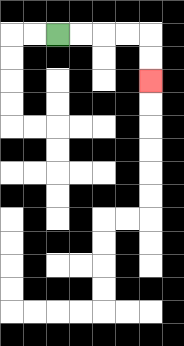{'start': '[2, 1]', 'end': '[6, 3]', 'path_directions': 'R,R,R,R,D,D', 'path_coordinates': '[[2, 1], [3, 1], [4, 1], [5, 1], [6, 1], [6, 2], [6, 3]]'}